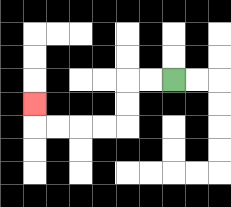{'start': '[7, 3]', 'end': '[1, 4]', 'path_directions': 'L,L,D,D,L,L,L,L,U', 'path_coordinates': '[[7, 3], [6, 3], [5, 3], [5, 4], [5, 5], [4, 5], [3, 5], [2, 5], [1, 5], [1, 4]]'}